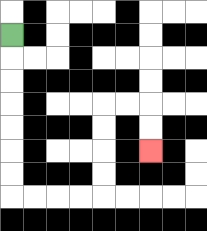{'start': '[0, 1]', 'end': '[6, 6]', 'path_directions': 'D,D,D,D,D,D,D,R,R,R,R,U,U,U,U,R,R,D,D', 'path_coordinates': '[[0, 1], [0, 2], [0, 3], [0, 4], [0, 5], [0, 6], [0, 7], [0, 8], [1, 8], [2, 8], [3, 8], [4, 8], [4, 7], [4, 6], [4, 5], [4, 4], [5, 4], [6, 4], [6, 5], [6, 6]]'}